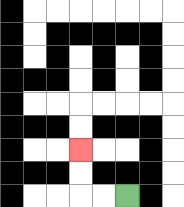{'start': '[5, 8]', 'end': '[3, 6]', 'path_directions': 'L,L,U,U', 'path_coordinates': '[[5, 8], [4, 8], [3, 8], [3, 7], [3, 6]]'}